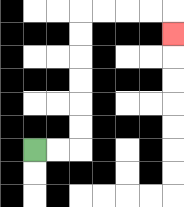{'start': '[1, 6]', 'end': '[7, 1]', 'path_directions': 'R,R,U,U,U,U,U,U,R,R,R,R,D', 'path_coordinates': '[[1, 6], [2, 6], [3, 6], [3, 5], [3, 4], [3, 3], [3, 2], [3, 1], [3, 0], [4, 0], [5, 0], [6, 0], [7, 0], [7, 1]]'}